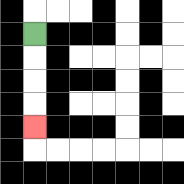{'start': '[1, 1]', 'end': '[1, 5]', 'path_directions': 'D,D,D,D', 'path_coordinates': '[[1, 1], [1, 2], [1, 3], [1, 4], [1, 5]]'}